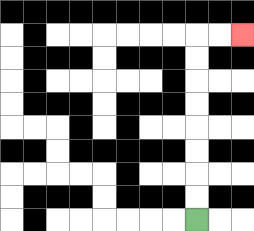{'start': '[8, 9]', 'end': '[10, 1]', 'path_directions': 'U,U,U,U,U,U,U,U,R,R', 'path_coordinates': '[[8, 9], [8, 8], [8, 7], [8, 6], [8, 5], [8, 4], [8, 3], [8, 2], [8, 1], [9, 1], [10, 1]]'}